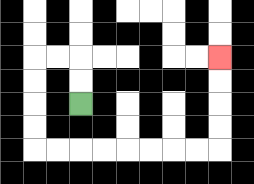{'start': '[3, 4]', 'end': '[9, 2]', 'path_directions': 'U,U,L,L,D,D,D,D,R,R,R,R,R,R,R,R,U,U,U,U', 'path_coordinates': '[[3, 4], [3, 3], [3, 2], [2, 2], [1, 2], [1, 3], [1, 4], [1, 5], [1, 6], [2, 6], [3, 6], [4, 6], [5, 6], [6, 6], [7, 6], [8, 6], [9, 6], [9, 5], [9, 4], [9, 3], [9, 2]]'}